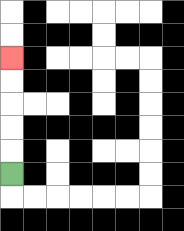{'start': '[0, 7]', 'end': '[0, 2]', 'path_directions': 'U,U,U,U,U', 'path_coordinates': '[[0, 7], [0, 6], [0, 5], [0, 4], [0, 3], [0, 2]]'}